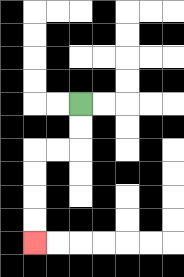{'start': '[3, 4]', 'end': '[1, 10]', 'path_directions': 'D,D,L,L,D,D,D,D', 'path_coordinates': '[[3, 4], [3, 5], [3, 6], [2, 6], [1, 6], [1, 7], [1, 8], [1, 9], [1, 10]]'}